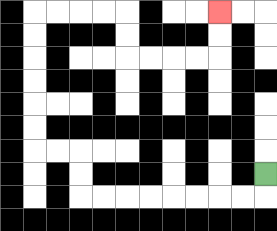{'start': '[11, 7]', 'end': '[9, 0]', 'path_directions': 'D,L,L,L,L,L,L,L,L,U,U,L,L,U,U,U,U,U,U,R,R,R,R,D,D,R,R,R,R,U,U', 'path_coordinates': '[[11, 7], [11, 8], [10, 8], [9, 8], [8, 8], [7, 8], [6, 8], [5, 8], [4, 8], [3, 8], [3, 7], [3, 6], [2, 6], [1, 6], [1, 5], [1, 4], [1, 3], [1, 2], [1, 1], [1, 0], [2, 0], [3, 0], [4, 0], [5, 0], [5, 1], [5, 2], [6, 2], [7, 2], [8, 2], [9, 2], [9, 1], [9, 0]]'}